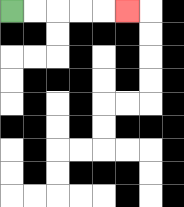{'start': '[0, 0]', 'end': '[5, 0]', 'path_directions': 'R,R,R,R,R', 'path_coordinates': '[[0, 0], [1, 0], [2, 0], [3, 0], [4, 0], [5, 0]]'}